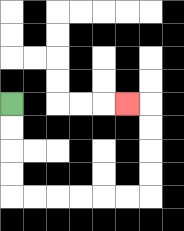{'start': '[0, 4]', 'end': '[5, 4]', 'path_directions': 'D,D,D,D,R,R,R,R,R,R,U,U,U,U,L', 'path_coordinates': '[[0, 4], [0, 5], [0, 6], [0, 7], [0, 8], [1, 8], [2, 8], [3, 8], [4, 8], [5, 8], [6, 8], [6, 7], [6, 6], [6, 5], [6, 4], [5, 4]]'}